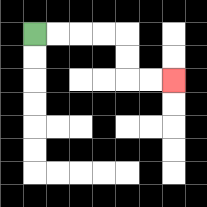{'start': '[1, 1]', 'end': '[7, 3]', 'path_directions': 'R,R,R,R,D,D,R,R', 'path_coordinates': '[[1, 1], [2, 1], [3, 1], [4, 1], [5, 1], [5, 2], [5, 3], [6, 3], [7, 3]]'}